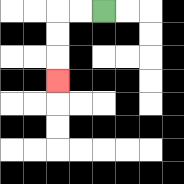{'start': '[4, 0]', 'end': '[2, 3]', 'path_directions': 'L,L,D,D,D', 'path_coordinates': '[[4, 0], [3, 0], [2, 0], [2, 1], [2, 2], [2, 3]]'}